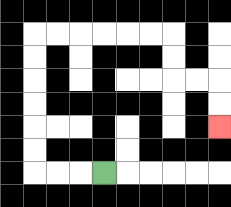{'start': '[4, 7]', 'end': '[9, 5]', 'path_directions': 'L,L,L,U,U,U,U,U,U,R,R,R,R,R,R,D,D,R,R,D,D', 'path_coordinates': '[[4, 7], [3, 7], [2, 7], [1, 7], [1, 6], [1, 5], [1, 4], [1, 3], [1, 2], [1, 1], [2, 1], [3, 1], [4, 1], [5, 1], [6, 1], [7, 1], [7, 2], [7, 3], [8, 3], [9, 3], [9, 4], [9, 5]]'}